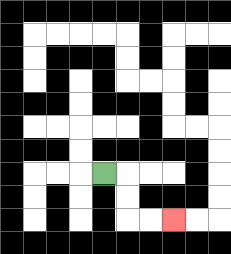{'start': '[4, 7]', 'end': '[7, 9]', 'path_directions': 'R,D,D,R,R', 'path_coordinates': '[[4, 7], [5, 7], [5, 8], [5, 9], [6, 9], [7, 9]]'}